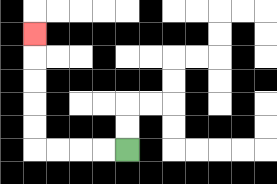{'start': '[5, 6]', 'end': '[1, 1]', 'path_directions': 'L,L,L,L,U,U,U,U,U', 'path_coordinates': '[[5, 6], [4, 6], [3, 6], [2, 6], [1, 6], [1, 5], [1, 4], [1, 3], [1, 2], [1, 1]]'}